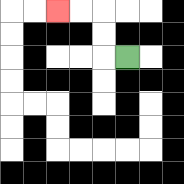{'start': '[5, 2]', 'end': '[2, 0]', 'path_directions': 'L,U,U,L,L', 'path_coordinates': '[[5, 2], [4, 2], [4, 1], [4, 0], [3, 0], [2, 0]]'}